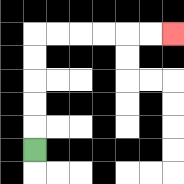{'start': '[1, 6]', 'end': '[7, 1]', 'path_directions': 'U,U,U,U,U,R,R,R,R,R,R', 'path_coordinates': '[[1, 6], [1, 5], [1, 4], [1, 3], [1, 2], [1, 1], [2, 1], [3, 1], [4, 1], [5, 1], [6, 1], [7, 1]]'}